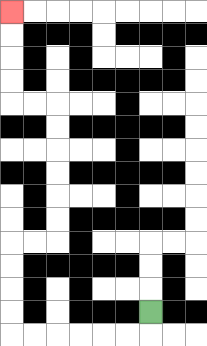{'start': '[6, 13]', 'end': '[0, 0]', 'path_directions': 'D,L,L,L,L,L,L,U,U,U,U,R,R,U,U,U,U,U,U,L,L,U,U,U,U', 'path_coordinates': '[[6, 13], [6, 14], [5, 14], [4, 14], [3, 14], [2, 14], [1, 14], [0, 14], [0, 13], [0, 12], [0, 11], [0, 10], [1, 10], [2, 10], [2, 9], [2, 8], [2, 7], [2, 6], [2, 5], [2, 4], [1, 4], [0, 4], [0, 3], [0, 2], [0, 1], [0, 0]]'}